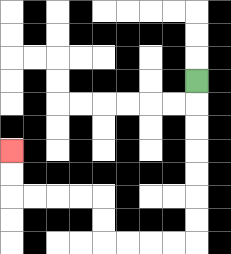{'start': '[8, 3]', 'end': '[0, 6]', 'path_directions': 'D,D,D,D,D,D,D,L,L,L,L,U,U,L,L,L,L,U,U', 'path_coordinates': '[[8, 3], [8, 4], [8, 5], [8, 6], [8, 7], [8, 8], [8, 9], [8, 10], [7, 10], [6, 10], [5, 10], [4, 10], [4, 9], [4, 8], [3, 8], [2, 8], [1, 8], [0, 8], [0, 7], [0, 6]]'}